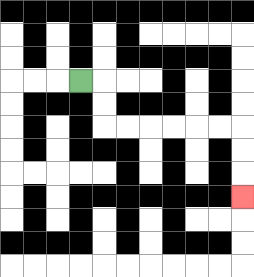{'start': '[3, 3]', 'end': '[10, 8]', 'path_directions': 'R,D,D,R,R,R,R,R,R,D,D,D', 'path_coordinates': '[[3, 3], [4, 3], [4, 4], [4, 5], [5, 5], [6, 5], [7, 5], [8, 5], [9, 5], [10, 5], [10, 6], [10, 7], [10, 8]]'}